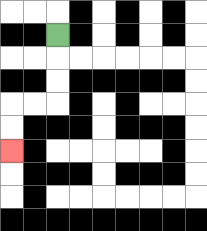{'start': '[2, 1]', 'end': '[0, 6]', 'path_directions': 'D,D,D,L,L,D,D', 'path_coordinates': '[[2, 1], [2, 2], [2, 3], [2, 4], [1, 4], [0, 4], [0, 5], [0, 6]]'}